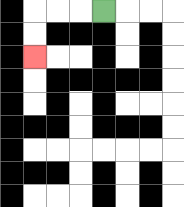{'start': '[4, 0]', 'end': '[1, 2]', 'path_directions': 'L,L,L,D,D', 'path_coordinates': '[[4, 0], [3, 0], [2, 0], [1, 0], [1, 1], [1, 2]]'}